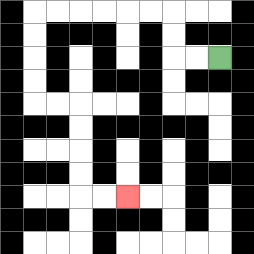{'start': '[9, 2]', 'end': '[5, 8]', 'path_directions': 'L,L,U,U,L,L,L,L,L,L,D,D,D,D,R,R,D,D,D,D,R,R', 'path_coordinates': '[[9, 2], [8, 2], [7, 2], [7, 1], [7, 0], [6, 0], [5, 0], [4, 0], [3, 0], [2, 0], [1, 0], [1, 1], [1, 2], [1, 3], [1, 4], [2, 4], [3, 4], [3, 5], [3, 6], [3, 7], [3, 8], [4, 8], [5, 8]]'}